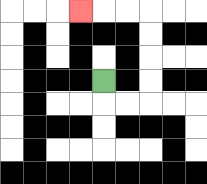{'start': '[4, 3]', 'end': '[3, 0]', 'path_directions': 'D,R,R,U,U,U,U,L,L,L', 'path_coordinates': '[[4, 3], [4, 4], [5, 4], [6, 4], [6, 3], [6, 2], [6, 1], [6, 0], [5, 0], [4, 0], [3, 0]]'}